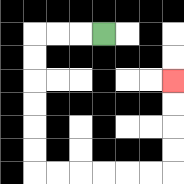{'start': '[4, 1]', 'end': '[7, 3]', 'path_directions': 'L,L,L,D,D,D,D,D,D,R,R,R,R,R,R,U,U,U,U', 'path_coordinates': '[[4, 1], [3, 1], [2, 1], [1, 1], [1, 2], [1, 3], [1, 4], [1, 5], [1, 6], [1, 7], [2, 7], [3, 7], [4, 7], [5, 7], [6, 7], [7, 7], [7, 6], [7, 5], [7, 4], [7, 3]]'}